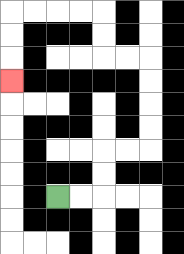{'start': '[2, 8]', 'end': '[0, 3]', 'path_directions': 'R,R,U,U,R,R,U,U,U,U,L,L,U,U,L,L,L,L,D,D,D', 'path_coordinates': '[[2, 8], [3, 8], [4, 8], [4, 7], [4, 6], [5, 6], [6, 6], [6, 5], [6, 4], [6, 3], [6, 2], [5, 2], [4, 2], [4, 1], [4, 0], [3, 0], [2, 0], [1, 0], [0, 0], [0, 1], [0, 2], [0, 3]]'}